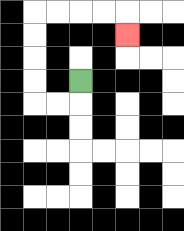{'start': '[3, 3]', 'end': '[5, 1]', 'path_directions': 'D,L,L,U,U,U,U,R,R,R,R,D', 'path_coordinates': '[[3, 3], [3, 4], [2, 4], [1, 4], [1, 3], [1, 2], [1, 1], [1, 0], [2, 0], [3, 0], [4, 0], [5, 0], [5, 1]]'}